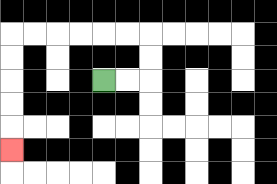{'start': '[4, 3]', 'end': '[0, 6]', 'path_directions': 'R,R,U,U,L,L,L,L,L,L,D,D,D,D,D', 'path_coordinates': '[[4, 3], [5, 3], [6, 3], [6, 2], [6, 1], [5, 1], [4, 1], [3, 1], [2, 1], [1, 1], [0, 1], [0, 2], [0, 3], [0, 4], [0, 5], [0, 6]]'}